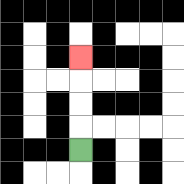{'start': '[3, 6]', 'end': '[3, 2]', 'path_directions': 'U,U,U,U', 'path_coordinates': '[[3, 6], [3, 5], [3, 4], [3, 3], [3, 2]]'}